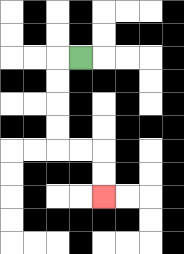{'start': '[3, 2]', 'end': '[4, 8]', 'path_directions': 'L,D,D,D,D,R,R,D,D', 'path_coordinates': '[[3, 2], [2, 2], [2, 3], [2, 4], [2, 5], [2, 6], [3, 6], [4, 6], [4, 7], [4, 8]]'}